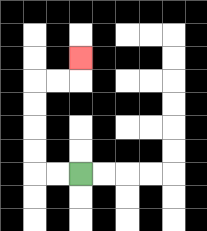{'start': '[3, 7]', 'end': '[3, 2]', 'path_directions': 'L,L,U,U,U,U,R,R,U', 'path_coordinates': '[[3, 7], [2, 7], [1, 7], [1, 6], [1, 5], [1, 4], [1, 3], [2, 3], [3, 3], [3, 2]]'}